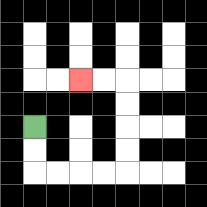{'start': '[1, 5]', 'end': '[3, 3]', 'path_directions': 'D,D,R,R,R,R,U,U,U,U,L,L', 'path_coordinates': '[[1, 5], [1, 6], [1, 7], [2, 7], [3, 7], [4, 7], [5, 7], [5, 6], [5, 5], [5, 4], [5, 3], [4, 3], [3, 3]]'}